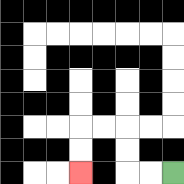{'start': '[7, 7]', 'end': '[3, 7]', 'path_directions': 'L,L,U,U,L,L,D,D', 'path_coordinates': '[[7, 7], [6, 7], [5, 7], [5, 6], [5, 5], [4, 5], [3, 5], [3, 6], [3, 7]]'}